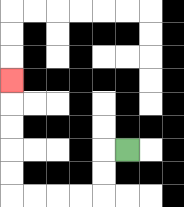{'start': '[5, 6]', 'end': '[0, 3]', 'path_directions': 'L,D,D,L,L,L,L,U,U,U,U,U', 'path_coordinates': '[[5, 6], [4, 6], [4, 7], [4, 8], [3, 8], [2, 8], [1, 8], [0, 8], [0, 7], [0, 6], [0, 5], [0, 4], [0, 3]]'}